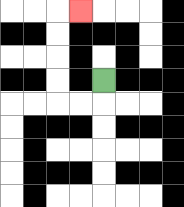{'start': '[4, 3]', 'end': '[3, 0]', 'path_directions': 'D,L,L,U,U,U,U,R', 'path_coordinates': '[[4, 3], [4, 4], [3, 4], [2, 4], [2, 3], [2, 2], [2, 1], [2, 0], [3, 0]]'}